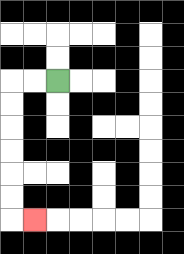{'start': '[2, 3]', 'end': '[1, 9]', 'path_directions': 'L,L,D,D,D,D,D,D,R', 'path_coordinates': '[[2, 3], [1, 3], [0, 3], [0, 4], [0, 5], [0, 6], [0, 7], [0, 8], [0, 9], [1, 9]]'}